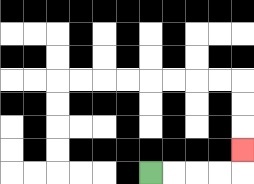{'start': '[6, 7]', 'end': '[10, 6]', 'path_directions': 'R,R,R,R,U', 'path_coordinates': '[[6, 7], [7, 7], [8, 7], [9, 7], [10, 7], [10, 6]]'}